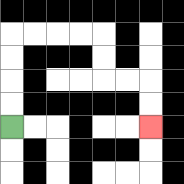{'start': '[0, 5]', 'end': '[6, 5]', 'path_directions': 'U,U,U,U,R,R,R,R,D,D,R,R,D,D', 'path_coordinates': '[[0, 5], [0, 4], [0, 3], [0, 2], [0, 1], [1, 1], [2, 1], [3, 1], [4, 1], [4, 2], [4, 3], [5, 3], [6, 3], [6, 4], [6, 5]]'}